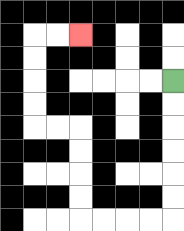{'start': '[7, 3]', 'end': '[3, 1]', 'path_directions': 'D,D,D,D,D,D,L,L,L,L,U,U,U,U,L,L,U,U,U,U,R,R', 'path_coordinates': '[[7, 3], [7, 4], [7, 5], [7, 6], [7, 7], [7, 8], [7, 9], [6, 9], [5, 9], [4, 9], [3, 9], [3, 8], [3, 7], [3, 6], [3, 5], [2, 5], [1, 5], [1, 4], [1, 3], [1, 2], [1, 1], [2, 1], [3, 1]]'}